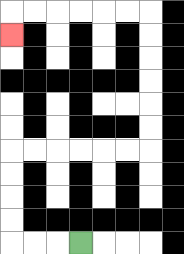{'start': '[3, 10]', 'end': '[0, 1]', 'path_directions': 'L,L,L,U,U,U,U,R,R,R,R,R,R,U,U,U,U,U,U,L,L,L,L,L,L,D', 'path_coordinates': '[[3, 10], [2, 10], [1, 10], [0, 10], [0, 9], [0, 8], [0, 7], [0, 6], [1, 6], [2, 6], [3, 6], [4, 6], [5, 6], [6, 6], [6, 5], [6, 4], [6, 3], [6, 2], [6, 1], [6, 0], [5, 0], [4, 0], [3, 0], [2, 0], [1, 0], [0, 0], [0, 1]]'}